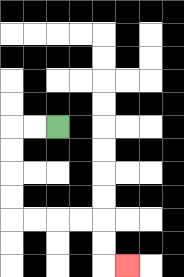{'start': '[2, 5]', 'end': '[5, 11]', 'path_directions': 'L,L,D,D,D,D,R,R,R,R,D,D,R', 'path_coordinates': '[[2, 5], [1, 5], [0, 5], [0, 6], [0, 7], [0, 8], [0, 9], [1, 9], [2, 9], [3, 9], [4, 9], [4, 10], [4, 11], [5, 11]]'}